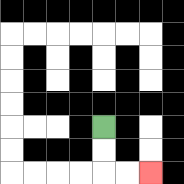{'start': '[4, 5]', 'end': '[6, 7]', 'path_directions': 'D,D,R,R', 'path_coordinates': '[[4, 5], [4, 6], [4, 7], [5, 7], [6, 7]]'}